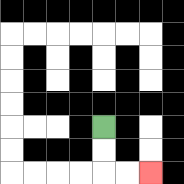{'start': '[4, 5]', 'end': '[6, 7]', 'path_directions': 'D,D,R,R', 'path_coordinates': '[[4, 5], [4, 6], [4, 7], [5, 7], [6, 7]]'}